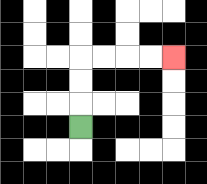{'start': '[3, 5]', 'end': '[7, 2]', 'path_directions': 'U,U,U,R,R,R,R', 'path_coordinates': '[[3, 5], [3, 4], [3, 3], [3, 2], [4, 2], [5, 2], [6, 2], [7, 2]]'}